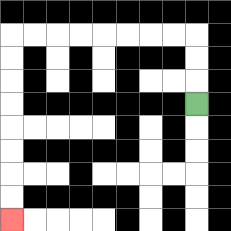{'start': '[8, 4]', 'end': '[0, 9]', 'path_directions': 'U,U,U,L,L,L,L,L,L,L,L,D,D,D,D,D,D,D,D', 'path_coordinates': '[[8, 4], [8, 3], [8, 2], [8, 1], [7, 1], [6, 1], [5, 1], [4, 1], [3, 1], [2, 1], [1, 1], [0, 1], [0, 2], [0, 3], [0, 4], [0, 5], [0, 6], [0, 7], [0, 8], [0, 9]]'}